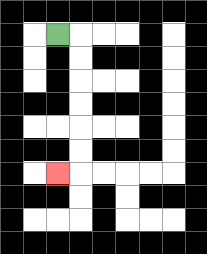{'start': '[2, 1]', 'end': '[2, 7]', 'path_directions': 'R,D,D,D,D,D,D,L', 'path_coordinates': '[[2, 1], [3, 1], [3, 2], [3, 3], [3, 4], [3, 5], [3, 6], [3, 7], [2, 7]]'}